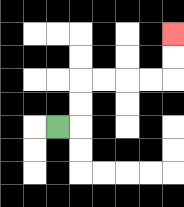{'start': '[2, 5]', 'end': '[7, 1]', 'path_directions': 'R,U,U,R,R,R,R,U,U', 'path_coordinates': '[[2, 5], [3, 5], [3, 4], [3, 3], [4, 3], [5, 3], [6, 3], [7, 3], [7, 2], [7, 1]]'}